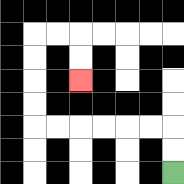{'start': '[7, 7]', 'end': '[3, 3]', 'path_directions': 'U,U,L,L,L,L,L,L,U,U,U,U,R,R,D,D', 'path_coordinates': '[[7, 7], [7, 6], [7, 5], [6, 5], [5, 5], [4, 5], [3, 5], [2, 5], [1, 5], [1, 4], [1, 3], [1, 2], [1, 1], [2, 1], [3, 1], [3, 2], [3, 3]]'}